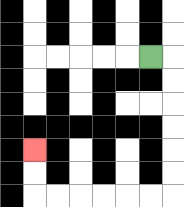{'start': '[6, 2]', 'end': '[1, 6]', 'path_directions': 'R,D,D,D,D,D,D,L,L,L,L,L,L,U,U', 'path_coordinates': '[[6, 2], [7, 2], [7, 3], [7, 4], [7, 5], [7, 6], [7, 7], [7, 8], [6, 8], [5, 8], [4, 8], [3, 8], [2, 8], [1, 8], [1, 7], [1, 6]]'}